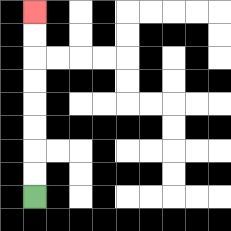{'start': '[1, 8]', 'end': '[1, 0]', 'path_directions': 'U,U,U,U,U,U,U,U', 'path_coordinates': '[[1, 8], [1, 7], [1, 6], [1, 5], [1, 4], [1, 3], [1, 2], [1, 1], [1, 0]]'}